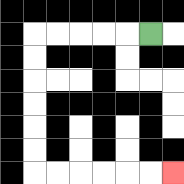{'start': '[6, 1]', 'end': '[7, 7]', 'path_directions': 'L,L,L,L,L,D,D,D,D,D,D,R,R,R,R,R,R', 'path_coordinates': '[[6, 1], [5, 1], [4, 1], [3, 1], [2, 1], [1, 1], [1, 2], [1, 3], [1, 4], [1, 5], [1, 6], [1, 7], [2, 7], [3, 7], [4, 7], [5, 7], [6, 7], [7, 7]]'}